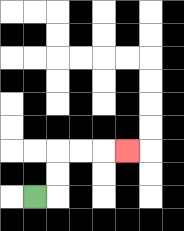{'start': '[1, 8]', 'end': '[5, 6]', 'path_directions': 'R,U,U,R,R,R', 'path_coordinates': '[[1, 8], [2, 8], [2, 7], [2, 6], [3, 6], [4, 6], [5, 6]]'}